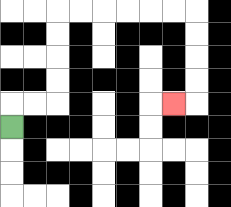{'start': '[0, 5]', 'end': '[7, 4]', 'path_directions': 'U,R,R,U,U,U,U,R,R,R,R,R,R,D,D,D,D,L', 'path_coordinates': '[[0, 5], [0, 4], [1, 4], [2, 4], [2, 3], [2, 2], [2, 1], [2, 0], [3, 0], [4, 0], [5, 0], [6, 0], [7, 0], [8, 0], [8, 1], [8, 2], [8, 3], [8, 4], [7, 4]]'}